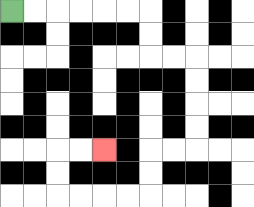{'start': '[0, 0]', 'end': '[4, 6]', 'path_directions': 'R,R,R,R,R,R,D,D,R,R,D,D,D,D,L,L,D,D,L,L,L,L,U,U,R,R', 'path_coordinates': '[[0, 0], [1, 0], [2, 0], [3, 0], [4, 0], [5, 0], [6, 0], [6, 1], [6, 2], [7, 2], [8, 2], [8, 3], [8, 4], [8, 5], [8, 6], [7, 6], [6, 6], [6, 7], [6, 8], [5, 8], [4, 8], [3, 8], [2, 8], [2, 7], [2, 6], [3, 6], [4, 6]]'}